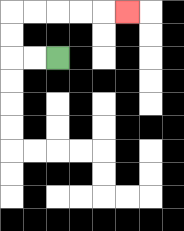{'start': '[2, 2]', 'end': '[5, 0]', 'path_directions': 'L,L,U,U,R,R,R,R,R', 'path_coordinates': '[[2, 2], [1, 2], [0, 2], [0, 1], [0, 0], [1, 0], [2, 0], [3, 0], [4, 0], [5, 0]]'}